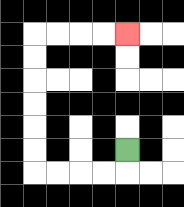{'start': '[5, 6]', 'end': '[5, 1]', 'path_directions': 'D,L,L,L,L,U,U,U,U,U,U,R,R,R,R', 'path_coordinates': '[[5, 6], [5, 7], [4, 7], [3, 7], [2, 7], [1, 7], [1, 6], [1, 5], [1, 4], [1, 3], [1, 2], [1, 1], [2, 1], [3, 1], [4, 1], [5, 1]]'}